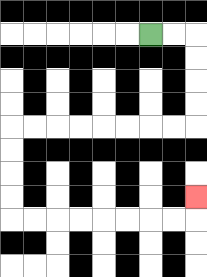{'start': '[6, 1]', 'end': '[8, 8]', 'path_directions': 'R,R,D,D,D,D,L,L,L,L,L,L,L,L,D,D,D,D,R,R,R,R,R,R,R,R,U', 'path_coordinates': '[[6, 1], [7, 1], [8, 1], [8, 2], [8, 3], [8, 4], [8, 5], [7, 5], [6, 5], [5, 5], [4, 5], [3, 5], [2, 5], [1, 5], [0, 5], [0, 6], [0, 7], [0, 8], [0, 9], [1, 9], [2, 9], [3, 9], [4, 9], [5, 9], [6, 9], [7, 9], [8, 9], [8, 8]]'}